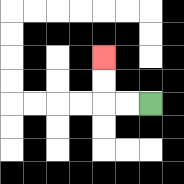{'start': '[6, 4]', 'end': '[4, 2]', 'path_directions': 'L,L,U,U', 'path_coordinates': '[[6, 4], [5, 4], [4, 4], [4, 3], [4, 2]]'}